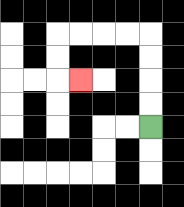{'start': '[6, 5]', 'end': '[3, 3]', 'path_directions': 'U,U,U,U,L,L,L,L,D,D,R', 'path_coordinates': '[[6, 5], [6, 4], [6, 3], [6, 2], [6, 1], [5, 1], [4, 1], [3, 1], [2, 1], [2, 2], [2, 3], [3, 3]]'}